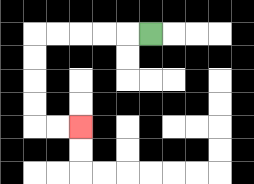{'start': '[6, 1]', 'end': '[3, 5]', 'path_directions': 'L,L,L,L,L,D,D,D,D,R,R', 'path_coordinates': '[[6, 1], [5, 1], [4, 1], [3, 1], [2, 1], [1, 1], [1, 2], [1, 3], [1, 4], [1, 5], [2, 5], [3, 5]]'}